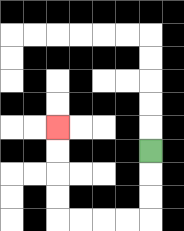{'start': '[6, 6]', 'end': '[2, 5]', 'path_directions': 'D,D,D,L,L,L,L,U,U,U,U', 'path_coordinates': '[[6, 6], [6, 7], [6, 8], [6, 9], [5, 9], [4, 9], [3, 9], [2, 9], [2, 8], [2, 7], [2, 6], [2, 5]]'}